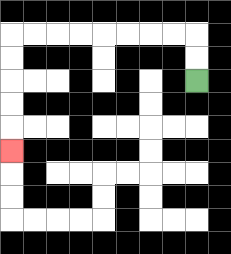{'start': '[8, 3]', 'end': '[0, 6]', 'path_directions': 'U,U,L,L,L,L,L,L,L,L,D,D,D,D,D', 'path_coordinates': '[[8, 3], [8, 2], [8, 1], [7, 1], [6, 1], [5, 1], [4, 1], [3, 1], [2, 1], [1, 1], [0, 1], [0, 2], [0, 3], [0, 4], [0, 5], [0, 6]]'}